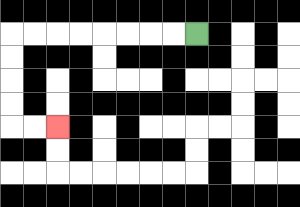{'start': '[8, 1]', 'end': '[2, 5]', 'path_directions': 'L,L,L,L,L,L,L,L,D,D,D,D,R,R', 'path_coordinates': '[[8, 1], [7, 1], [6, 1], [5, 1], [4, 1], [3, 1], [2, 1], [1, 1], [0, 1], [0, 2], [0, 3], [0, 4], [0, 5], [1, 5], [2, 5]]'}